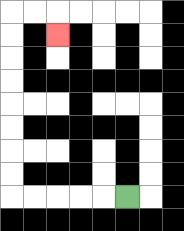{'start': '[5, 8]', 'end': '[2, 1]', 'path_directions': 'L,L,L,L,L,U,U,U,U,U,U,U,U,R,R,D', 'path_coordinates': '[[5, 8], [4, 8], [3, 8], [2, 8], [1, 8], [0, 8], [0, 7], [0, 6], [0, 5], [0, 4], [0, 3], [0, 2], [0, 1], [0, 0], [1, 0], [2, 0], [2, 1]]'}